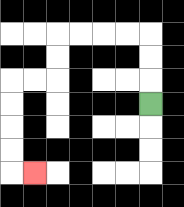{'start': '[6, 4]', 'end': '[1, 7]', 'path_directions': 'U,U,U,L,L,L,L,D,D,L,L,D,D,D,D,R', 'path_coordinates': '[[6, 4], [6, 3], [6, 2], [6, 1], [5, 1], [4, 1], [3, 1], [2, 1], [2, 2], [2, 3], [1, 3], [0, 3], [0, 4], [0, 5], [0, 6], [0, 7], [1, 7]]'}